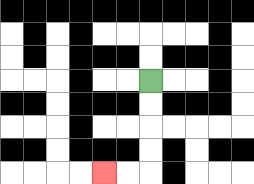{'start': '[6, 3]', 'end': '[4, 7]', 'path_directions': 'D,D,D,D,L,L', 'path_coordinates': '[[6, 3], [6, 4], [6, 5], [6, 6], [6, 7], [5, 7], [4, 7]]'}